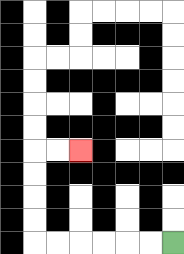{'start': '[7, 10]', 'end': '[3, 6]', 'path_directions': 'L,L,L,L,L,L,U,U,U,U,R,R', 'path_coordinates': '[[7, 10], [6, 10], [5, 10], [4, 10], [3, 10], [2, 10], [1, 10], [1, 9], [1, 8], [1, 7], [1, 6], [2, 6], [3, 6]]'}